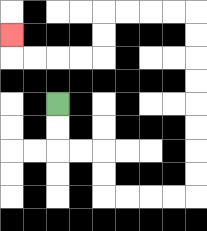{'start': '[2, 4]', 'end': '[0, 1]', 'path_directions': 'D,D,R,R,D,D,R,R,R,R,U,U,U,U,U,U,U,U,L,L,L,L,D,D,L,L,L,L,U', 'path_coordinates': '[[2, 4], [2, 5], [2, 6], [3, 6], [4, 6], [4, 7], [4, 8], [5, 8], [6, 8], [7, 8], [8, 8], [8, 7], [8, 6], [8, 5], [8, 4], [8, 3], [8, 2], [8, 1], [8, 0], [7, 0], [6, 0], [5, 0], [4, 0], [4, 1], [4, 2], [3, 2], [2, 2], [1, 2], [0, 2], [0, 1]]'}